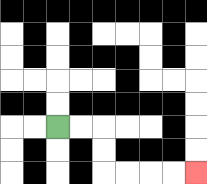{'start': '[2, 5]', 'end': '[8, 7]', 'path_directions': 'R,R,D,D,R,R,R,R', 'path_coordinates': '[[2, 5], [3, 5], [4, 5], [4, 6], [4, 7], [5, 7], [6, 7], [7, 7], [8, 7]]'}